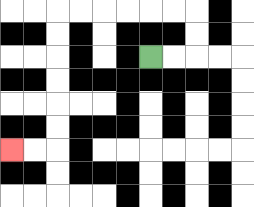{'start': '[6, 2]', 'end': '[0, 6]', 'path_directions': 'R,R,U,U,L,L,L,L,L,L,D,D,D,D,D,D,L,L', 'path_coordinates': '[[6, 2], [7, 2], [8, 2], [8, 1], [8, 0], [7, 0], [6, 0], [5, 0], [4, 0], [3, 0], [2, 0], [2, 1], [2, 2], [2, 3], [2, 4], [2, 5], [2, 6], [1, 6], [0, 6]]'}